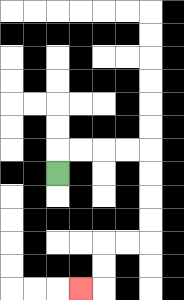{'start': '[2, 7]', 'end': '[3, 12]', 'path_directions': 'U,R,R,R,R,D,D,D,D,L,L,D,D,L', 'path_coordinates': '[[2, 7], [2, 6], [3, 6], [4, 6], [5, 6], [6, 6], [6, 7], [6, 8], [6, 9], [6, 10], [5, 10], [4, 10], [4, 11], [4, 12], [3, 12]]'}